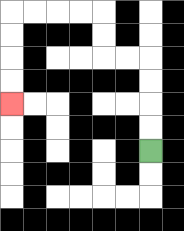{'start': '[6, 6]', 'end': '[0, 4]', 'path_directions': 'U,U,U,U,L,L,U,U,L,L,L,L,D,D,D,D', 'path_coordinates': '[[6, 6], [6, 5], [6, 4], [6, 3], [6, 2], [5, 2], [4, 2], [4, 1], [4, 0], [3, 0], [2, 0], [1, 0], [0, 0], [0, 1], [0, 2], [0, 3], [0, 4]]'}